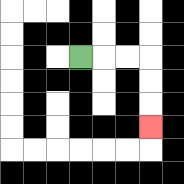{'start': '[3, 2]', 'end': '[6, 5]', 'path_directions': 'R,R,R,D,D,D', 'path_coordinates': '[[3, 2], [4, 2], [5, 2], [6, 2], [6, 3], [6, 4], [6, 5]]'}